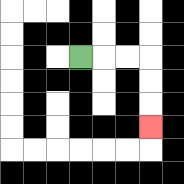{'start': '[3, 2]', 'end': '[6, 5]', 'path_directions': 'R,R,R,D,D,D', 'path_coordinates': '[[3, 2], [4, 2], [5, 2], [6, 2], [6, 3], [6, 4], [6, 5]]'}